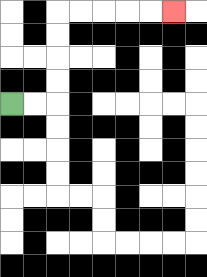{'start': '[0, 4]', 'end': '[7, 0]', 'path_directions': 'R,R,U,U,U,U,R,R,R,R,R', 'path_coordinates': '[[0, 4], [1, 4], [2, 4], [2, 3], [2, 2], [2, 1], [2, 0], [3, 0], [4, 0], [5, 0], [6, 0], [7, 0]]'}